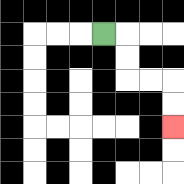{'start': '[4, 1]', 'end': '[7, 5]', 'path_directions': 'R,D,D,R,R,D,D', 'path_coordinates': '[[4, 1], [5, 1], [5, 2], [5, 3], [6, 3], [7, 3], [7, 4], [7, 5]]'}